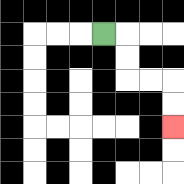{'start': '[4, 1]', 'end': '[7, 5]', 'path_directions': 'R,D,D,R,R,D,D', 'path_coordinates': '[[4, 1], [5, 1], [5, 2], [5, 3], [6, 3], [7, 3], [7, 4], [7, 5]]'}